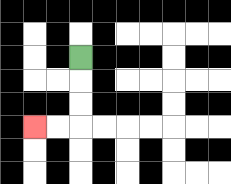{'start': '[3, 2]', 'end': '[1, 5]', 'path_directions': 'D,D,D,L,L', 'path_coordinates': '[[3, 2], [3, 3], [3, 4], [3, 5], [2, 5], [1, 5]]'}